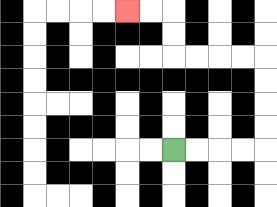{'start': '[7, 6]', 'end': '[5, 0]', 'path_directions': 'R,R,R,R,U,U,U,U,L,L,L,L,U,U,L,L', 'path_coordinates': '[[7, 6], [8, 6], [9, 6], [10, 6], [11, 6], [11, 5], [11, 4], [11, 3], [11, 2], [10, 2], [9, 2], [8, 2], [7, 2], [7, 1], [7, 0], [6, 0], [5, 0]]'}